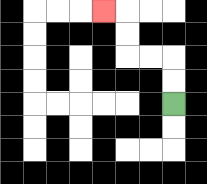{'start': '[7, 4]', 'end': '[4, 0]', 'path_directions': 'U,U,L,L,U,U,L', 'path_coordinates': '[[7, 4], [7, 3], [7, 2], [6, 2], [5, 2], [5, 1], [5, 0], [4, 0]]'}